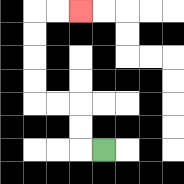{'start': '[4, 6]', 'end': '[3, 0]', 'path_directions': 'L,U,U,L,L,U,U,U,U,R,R', 'path_coordinates': '[[4, 6], [3, 6], [3, 5], [3, 4], [2, 4], [1, 4], [1, 3], [1, 2], [1, 1], [1, 0], [2, 0], [3, 0]]'}